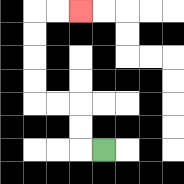{'start': '[4, 6]', 'end': '[3, 0]', 'path_directions': 'L,U,U,L,L,U,U,U,U,R,R', 'path_coordinates': '[[4, 6], [3, 6], [3, 5], [3, 4], [2, 4], [1, 4], [1, 3], [1, 2], [1, 1], [1, 0], [2, 0], [3, 0]]'}